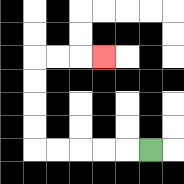{'start': '[6, 6]', 'end': '[4, 2]', 'path_directions': 'L,L,L,L,L,U,U,U,U,R,R,R', 'path_coordinates': '[[6, 6], [5, 6], [4, 6], [3, 6], [2, 6], [1, 6], [1, 5], [1, 4], [1, 3], [1, 2], [2, 2], [3, 2], [4, 2]]'}